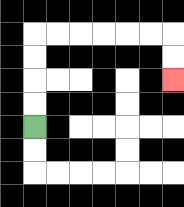{'start': '[1, 5]', 'end': '[7, 3]', 'path_directions': 'U,U,U,U,R,R,R,R,R,R,D,D', 'path_coordinates': '[[1, 5], [1, 4], [1, 3], [1, 2], [1, 1], [2, 1], [3, 1], [4, 1], [5, 1], [6, 1], [7, 1], [7, 2], [7, 3]]'}